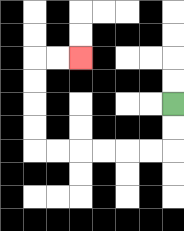{'start': '[7, 4]', 'end': '[3, 2]', 'path_directions': 'D,D,L,L,L,L,L,L,U,U,U,U,R,R', 'path_coordinates': '[[7, 4], [7, 5], [7, 6], [6, 6], [5, 6], [4, 6], [3, 6], [2, 6], [1, 6], [1, 5], [1, 4], [1, 3], [1, 2], [2, 2], [3, 2]]'}